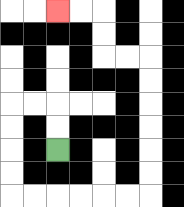{'start': '[2, 6]', 'end': '[2, 0]', 'path_directions': 'U,U,L,L,D,D,D,D,R,R,R,R,R,R,U,U,U,U,U,U,L,L,U,U,L,L', 'path_coordinates': '[[2, 6], [2, 5], [2, 4], [1, 4], [0, 4], [0, 5], [0, 6], [0, 7], [0, 8], [1, 8], [2, 8], [3, 8], [4, 8], [5, 8], [6, 8], [6, 7], [6, 6], [6, 5], [6, 4], [6, 3], [6, 2], [5, 2], [4, 2], [4, 1], [4, 0], [3, 0], [2, 0]]'}